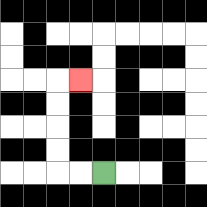{'start': '[4, 7]', 'end': '[3, 3]', 'path_directions': 'L,L,U,U,U,U,R', 'path_coordinates': '[[4, 7], [3, 7], [2, 7], [2, 6], [2, 5], [2, 4], [2, 3], [3, 3]]'}